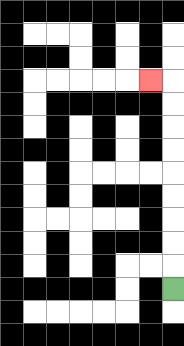{'start': '[7, 12]', 'end': '[6, 3]', 'path_directions': 'U,U,U,U,U,U,U,U,U,L', 'path_coordinates': '[[7, 12], [7, 11], [7, 10], [7, 9], [7, 8], [7, 7], [7, 6], [7, 5], [7, 4], [7, 3], [6, 3]]'}